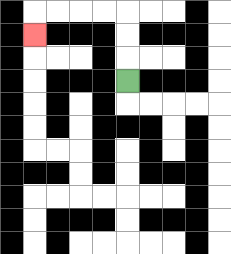{'start': '[5, 3]', 'end': '[1, 1]', 'path_directions': 'U,U,U,L,L,L,L,D', 'path_coordinates': '[[5, 3], [5, 2], [5, 1], [5, 0], [4, 0], [3, 0], [2, 0], [1, 0], [1, 1]]'}